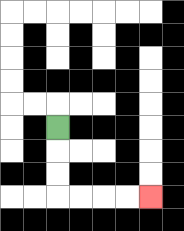{'start': '[2, 5]', 'end': '[6, 8]', 'path_directions': 'D,D,D,R,R,R,R', 'path_coordinates': '[[2, 5], [2, 6], [2, 7], [2, 8], [3, 8], [4, 8], [5, 8], [6, 8]]'}